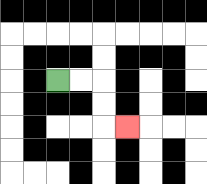{'start': '[2, 3]', 'end': '[5, 5]', 'path_directions': 'R,R,D,D,R', 'path_coordinates': '[[2, 3], [3, 3], [4, 3], [4, 4], [4, 5], [5, 5]]'}